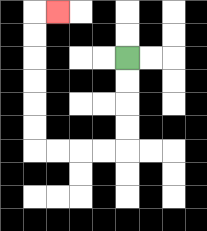{'start': '[5, 2]', 'end': '[2, 0]', 'path_directions': 'D,D,D,D,L,L,L,L,U,U,U,U,U,U,R', 'path_coordinates': '[[5, 2], [5, 3], [5, 4], [5, 5], [5, 6], [4, 6], [3, 6], [2, 6], [1, 6], [1, 5], [1, 4], [1, 3], [1, 2], [1, 1], [1, 0], [2, 0]]'}